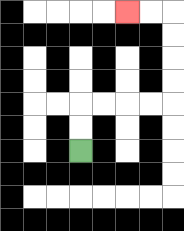{'start': '[3, 6]', 'end': '[5, 0]', 'path_directions': 'U,U,R,R,R,R,U,U,U,U,L,L', 'path_coordinates': '[[3, 6], [3, 5], [3, 4], [4, 4], [5, 4], [6, 4], [7, 4], [7, 3], [7, 2], [7, 1], [7, 0], [6, 0], [5, 0]]'}